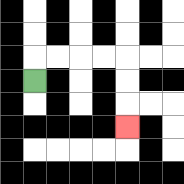{'start': '[1, 3]', 'end': '[5, 5]', 'path_directions': 'U,R,R,R,R,D,D,D', 'path_coordinates': '[[1, 3], [1, 2], [2, 2], [3, 2], [4, 2], [5, 2], [5, 3], [5, 4], [5, 5]]'}